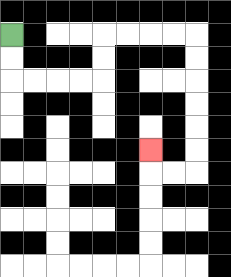{'start': '[0, 1]', 'end': '[6, 6]', 'path_directions': 'D,D,R,R,R,R,U,U,R,R,R,R,D,D,D,D,D,D,L,L,U', 'path_coordinates': '[[0, 1], [0, 2], [0, 3], [1, 3], [2, 3], [3, 3], [4, 3], [4, 2], [4, 1], [5, 1], [6, 1], [7, 1], [8, 1], [8, 2], [8, 3], [8, 4], [8, 5], [8, 6], [8, 7], [7, 7], [6, 7], [6, 6]]'}